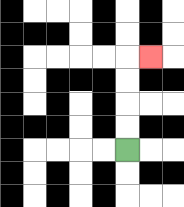{'start': '[5, 6]', 'end': '[6, 2]', 'path_directions': 'U,U,U,U,R', 'path_coordinates': '[[5, 6], [5, 5], [5, 4], [5, 3], [5, 2], [6, 2]]'}